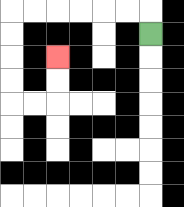{'start': '[6, 1]', 'end': '[2, 2]', 'path_directions': 'U,L,L,L,L,L,L,D,D,D,D,R,R,U,U', 'path_coordinates': '[[6, 1], [6, 0], [5, 0], [4, 0], [3, 0], [2, 0], [1, 0], [0, 0], [0, 1], [0, 2], [0, 3], [0, 4], [1, 4], [2, 4], [2, 3], [2, 2]]'}